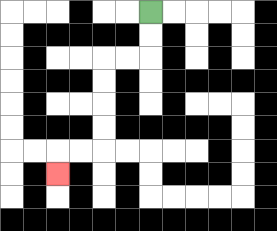{'start': '[6, 0]', 'end': '[2, 7]', 'path_directions': 'D,D,L,L,D,D,D,D,L,L,D', 'path_coordinates': '[[6, 0], [6, 1], [6, 2], [5, 2], [4, 2], [4, 3], [4, 4], [4, 5], [4, 6], [3, 6], [2, 6], [2, 7]]'}